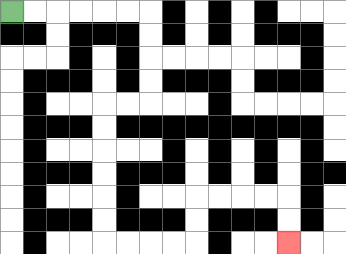{'start': '[0, 0]', 'end': '[12, 10]', 'path_directions': 'R,R,R,R,R,R,D,D,D,D,L,L,D,D,D,D,D,D,R,R,R,R,U,U,R,R,R,R,D,D', 'path_coordinates': '[[0, 0], [1, 0], [2, 0], [3, 0], [4, 0], [5, 0], [6, 0], [6, 1], [6, 2], [6, 3], [6, 4], [5, 4], [4, 4], [4, 5], [4, 6], [4, 7], [4, 8], [4, 9], [4, 10], [5, 10], [6, 10], [7, 10], [8, 10], [8, 9], [8, 8], [9, 8], [10, 8], [11, 8], [12, 8], [12, 9], [12, 10]]'}